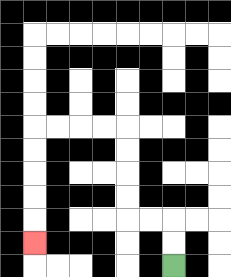{'start': '[7, 11]', 'end': '[1, 10]', 'path_directions': 'U,U,L,L,U,U,U,U,L,L,L,L,D,D,D,D,D', 'path_coordinates': '[[7, 11], [7, 10], [7, 9], [6, 9], [5, 9], [5, 8], [5, 7], [5, 6], [5, 5], [4, 5], [3, 5], [2, 5], [1, 5], [1, 6], [1, 7], [1, 8], [1, 9], [1, 10]]'}